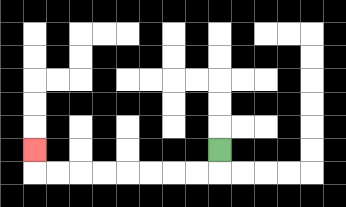{'start': '[9, 6]', 'end': '[1, 6]', 'path_directions': 'D,L,L,L,L,L,L,L,L,U', 'path_coordinates': '[[9, 6], [9, 7], [8, 7], [7, 7], [6, 7], [5, 7], [4, 7], [3, 7], [2, 7], [1, 7], [1, 6]]'}